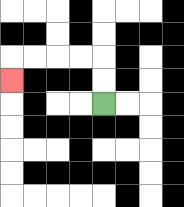{'start': '[4, 4]', 'end': '[0, 3]', 'path_directions': 'U,U,L,L,L,L,D', 'path_coordinates': '[[4, 4], [4, 3], [4, 2], [3, 2], [2, 2], [1, 2], [0, 2], [0, 3]]'}